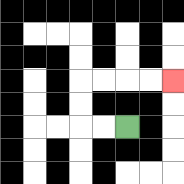{'start': '[5, 5]', 'end': '[7, 3]', 'path_directions': 'L,L,U,U,R,R,R,R', 'path_coordinates': '[[5, 5], [4, 5], [3, 5], [3, 4], [3, 3], [4, 3], [5, 3], [6, 3], [7, 3]]'}